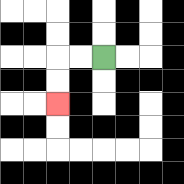{'start': '[4, 2]', 'end': '[2, 4]', 'path_directions': 'L,L,D,D', 'path_coordinates': '[[4, 2], [3, 2], [2, 2], [2, 3], [2, 4]]'}